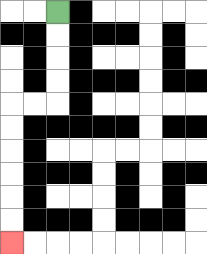{'start': '[2, 0]', 'end': '[0, 10]', 'path_directions': 'D,D,D,D,L,L,D,D,D,D,D,D', 'path_coordinates': '[[2, 0], [2, 1], [2, 2], [2, 3], [2, 4], [1, 4], [0, 4], [0, 5], [0, 6], [0, 7], [0, 8], [0, 9], [0, 10]]'}